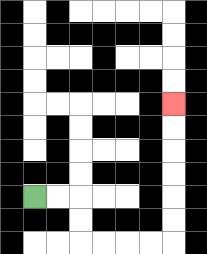{'start': '[1, 8]', 'end': '[7, 4]', 'path_directions': 'R,R,D,D,R,R,R,R,U,U,U,U,U,U', 'path_coordinates': '[[1, 8], [2, 8], [3, 8], [3, 9], [3, 10], [4, 10], [5, 10], [6, 10], [7, 10], [7, 9], [7, 8], [7, 7], [7, 6], [7, 5], [7, 4]]'}